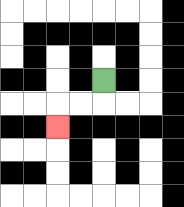{'start': '[4, 3]', 'end': '[2, 5]', 'path_directions': 'D,L,L,D', 'path_coordinates': '[[4, 3], [4, 4], [3, 4], [2, 4], [2, 5]]'}